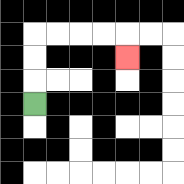{'start': '[1, 4]', 'end': '[5, 2]', 'path_directions': 'U,U,U,R,R,R,R,D', 'path_coordinates': '[[1, 4], [1, 3], [1, 2], [1, 1], [2, 1], [3, 1], [4, 1], [5, 1], [5, 2]]'}